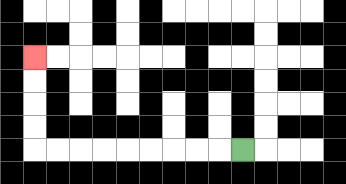{'start': '[10, 6]', 'end': '[1, 2]', 'path_directions': 'L,L,L,L,L,L,L,L,L,U,U,U,U', 'path_coordinates': '[[10, 6], [9, 6], [8, 6], [7, 6], [6, 6], [5, 6], [4, 6], [3, 6], [2, 6], [1, 6], [1, 5], [1, 4], [1, 3], [1, 2]]'}